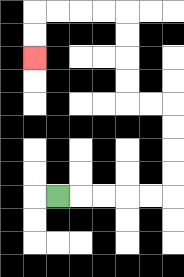{'start': '[2, 8]', 'end': '[1, 2]', 'path_directions': 'R,R,R,R,R,U,U,U,U,L,L,U,U,U,U,L,L,L,L,D,D', 'path_coordinates': '[[2, 8], [3, 8], [4, 8], [5, 8], [6, 8], [7, 8], [7, 7], [7, 6], [7, 5], [7, 4], [6, 4], [5, 4], [5, 3], [5, 2], [5, 1], [5, 0], [4, 0], [3, 0], [2, 0], [1, 0], [1, 1], [1, 2]]'}